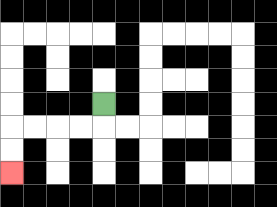{'start': '[4, 4]', 'end': '[0, 7]', 'path_directions': 'D,L,L,L,L,D,D', 'path_coordinates': '[[4, 4], [4, 5], [3, 5], [2, 5], [1, 5], [0, 5], [0, 6], [0, 7]]'}